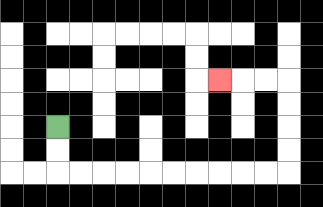{'start': '[2, 5]', 'end': '[9, 3]', 'path_directions': 'D,D,R,R,R,R,R,R,R,R,R,R,U,U,U,U,L,L,L', 'path_coordinates': '[[2, 5], [2, 6], [2, 7], [3, 7], [4, 7], [5, 7], [6, 7], [7, 7], [8, 7], [9, 7], [10, 7], [11, 7], [12, 7], [12, 6], [12, 5], [12, 4], [12, 3], [11, 3], [10, 3], [9, 3]]'}